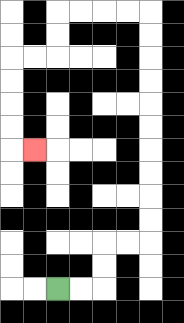{'start': '[2, 12]', 'end': '[1, 6]', 'path_directions': 'R,R,U,U,R,R,U,U,U,U,U,U,U,U,U,U,L,L,L,L,D,D,L,L,D,D,D,D,R', 'path_coordinates': '[[2, 12], [3, 12], [4, 12], [4, 11], [4, 10], [5, 10], [6, 10], [6, 9], [6, 8], [6, 7], [6, 6], [6, 5], [6, 4], [6, 3], [6, 2], [6, 1], [6, 0], [5, 0], [4, 0], [3, 0], [2, 0], [2, 1], [2, 2], [1, 2], [0, 2], [0, 3], [0, 4], [0, 5], [0, 6], [1, 6]]'}